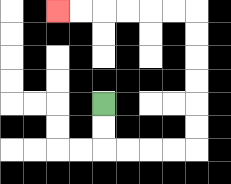{'start': '[4, 4]', 'end': '[2, 0]', 'path_directions': 'D,D,R,R,R,R,U,U,U,U,U,U,L,L,L,L,L,L', 'path_coordinates': '[[4, 4], [4, 5], [4, 6], [5, 6], [6, 6], [7, 6], [8, 6], [8, 5], [8, 4], [8, 3], [8, 2], [8, 1], [8, 0], [7, 0], [6, 0], [5, 0], [4, 0], [3, 0], [2, 0]]'}